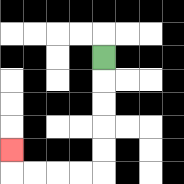{'start': '[4, 2]', 'end': '[0, 6]', 'path_directions': 'D,D,D,D,D,L,L,L,L,U', 'path_coordinates': '[[4, 2], [4, 3], [4, 4], [4, 5], [4, 6], [4, 7], [3, 7], [2, 7], [1, 7], [0, 7], [0, 6]]'}